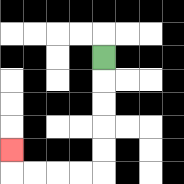{'start': '[4, 2]', 'end': '[0, 6]', 'path_directions': 'D,D,D,D,D,L,L,L,L,U', 'path_coordinates': '[[4, 2], [4, 3], [4, 4], [4, 5], [4, 6], [4, 7], [3, 7], [2, 7], [1, 7], [0, 7], [0, 6]]'}